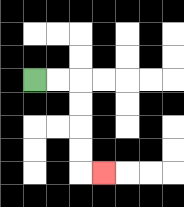{'start': '[1, 3]', 'end': '[4, 7]', 'path_directions': 'R,R,D,D,D,D,R', 'path_coordinates': '[[1, 3], [2, 3], [3, 3], [3, 4], [3, 5], [3, 6], [3, 7], [4, 7]]'}